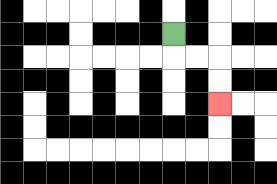{'start': '[7, 1]', 'end': '[9, 4]', 'path_directions': 'D,R,R,D,D', 'path_coordinates': '[[7, 1], [7, 2], [8, 2], [9, 2], [9, 3], [9, 4]]'}